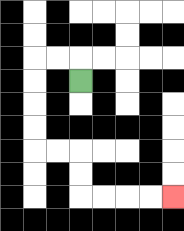{'start': '[3, 3]', 'end': '[7, 8]', 'path_directions': 'U,L,L,D,D,D,D,R,R,D,D,R,R,R,R', 'path_coordinates': '[[3, 3], [3, 2], [2, 2], [1, 2], [1, 3], [1, 4], [1, 5], [1, 6], [2, 6], [3, 6], [3, 7], [3, 8], [4, 8], [5, 8], [6, 8], [7, 8]]'}